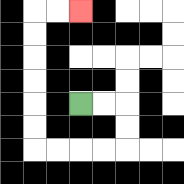{'start': '[3, 4]', 'end': '[3, 0]', 'path_directions': 'R,R,D,D,L,L,L,L,U,U,U,U,U,U,R,R', 'path_coordinates': '[[3, 4], [4, 4], [5, 4], [5, 5], [5, 6], [4, 6], [3, 6], [2, 6], [1, 6], [1, 5], [1, 4], [1, 3], [1, 2], [1, 1], [1, 0], [2, 0], [3, 0]]'}